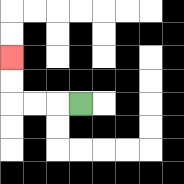{'start': '[3, 4]', 'end': '[0, 2]', 'path_directions': 'L,L,L,U,U', 'path_coordinates': '[[3, 4], [2, 4], [1, 4], [0, 4], [0, 3], [0, 2]]'}